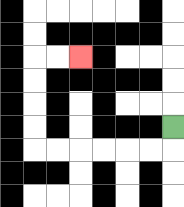{'start': '[7, 5]', 'end': '[3, 2]', 'path_directions': 'D,L,L,L,L,L,L,U,U,U,U,R,R', 'path_coordinates': '[[7, 5], [7, 6], [6, 6], [5, 6], [4, 6], [3, 6], [2, 6], [1, 6], [1, 5], [1, 4], [1, 3], [1, 2], [2, 2], [3, 2]]'}